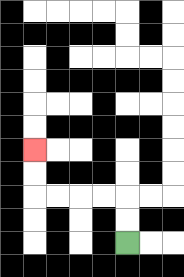{'start': '[5, 10]', 'end': '[1, 6]', 'path_directions': 'U,U,L,L,L,L,U,U', 'path_coordinates': '[[5, 10], [5, 9], [5, 8], [4, 8], [3, 8], [2, 8], [1, 8], [1, 7], [1, 6]]'}